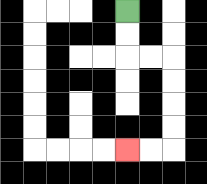{'start': '[5, 0]', 'end': '[5, 6]', 'path_directions': 'D,D,R,R,D,D,D,D,L,L', 'path_coordinates': '[[5, 0], [5, 1], [5, 2], [6, 2], [7, 2], [7, 3], [7, 4], [7, 5], [7, 6], [6, 6], [5, 6]]'}